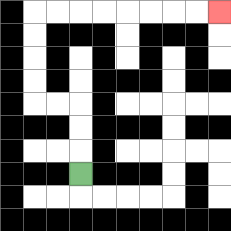{'start': '[3, 7]', 'end': '[9, 0]', 'path_directions': 'U,U,U,L,L,U,U,U,U,R,R,R,R,R,R,R,R', 'path_coordinates': '[[3, 7], [3, 6], [3, 5], [3, 4], [2, 4], [1, 4], [1, 3], [1, 2], [1, 1], [1, 0], [2, 0], [3, 0], [4, 0], [5, 0], [6, 0], [7, 0], [8, 0], [9, 0]]'}